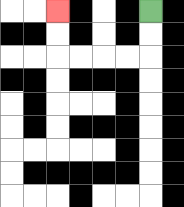{'start': '[6, 0]', 'end': '[2, 0]', 'path_directions': 'D,D,L,L,L,L,U,U', 'path_coordinates': '[[6, 0], [6, 1], [6, 2], [5, 2], [4, 2], [3, 2], [2, 2], [2, 1], [2, 0]]'}